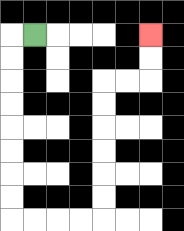{'start': '[1, 1]', 'end': '[6, 1]', 'path_directions': 'L,D,D,D,D,D,D,D,D,R,R,R,R,U,U,U,U,U,U,R,R,U,U', 'path_coordinates': '[[1, 1], [0, 1], [0, 2], [0, 3], [0, 4], [0, 5], [0, 6], [0, 7], [0, 8], [0, 9], [1, 9], [2, 9], [3, 9], [4, 9], [4, 8], [4, 7], [4, 6], [4, 5], [4, 4], [4, 3], [5, 3], [6, 3], [6, 2], [6, 1]]'}